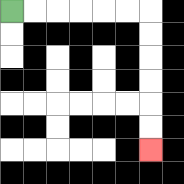{'start': '[0, 0]', 'end': '[6, 6]', 'path_directions': 'R,R,R,R,R,R,D,D,D,D,D,D', 'path_coordinates': '[[0, 0], [1, 0], [2, 0], [3, 0], [4, 0], [5, 0], [6, 0], [6, 1], [6, 2], [6, 3], [6, 4], [6, 5], [6, 6]]'}